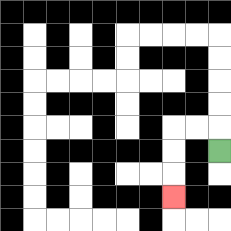{'start': '[9, 6]', 'end': '[7, 8]', 'path_directions': 'U,L,L,D,D,D', 'path_coordinates': '[[9, 6], [9, 5], [8, 5], [7, 5], [7, 6], [7, 7], [7, 8]]'}